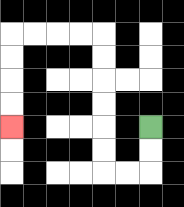{'start': '[6, 5]', 'end': '[0, 5]', 'path_directions': 'D,D,L,L,U,U,U,U,U,U,L,L,L,L,D,D,D,D', 'path_coordinates': '[[6, 5], [6, 6], [6, 7], [5, 7], [4, 7], [4, 6], [4, 5], [4, 4], [4, 3], [4, 2], [4, 1], [3, 1], [2, 1], [1, 1], [0, 1], [0, 2], [0, 3], [0, 4], [0, 5]]'}